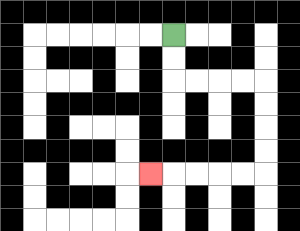{'start': '[7, 1]', 'end': '[6, 7]', 'path_directions': 'D,D,R,R,R,R,D,D,D,D,L,L,L,L,L', 'path_coordinates': '[[7, 1], [7, 2], [7, 3], [8, 3], [9, 3], [10, 3], [11, 3], [11, 4], [11, 5], [11, 6], [11, 7], [10, 7], [9, 7], [8, 7], [7, 7], [6, 7]]'}